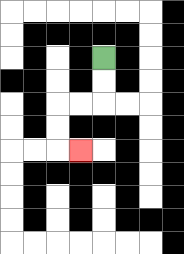{'start': '[4, 2]', 'end': '[3, 6]', 'path_directions': 'D,D,L,L,D,D,R', 'path_coordinates': '[[4, 2], [4, 3], [4, 4], [3, 4], [2, 4], [2, 5], [2, 6], [3, 6]]'}